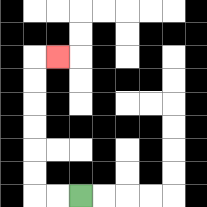{'start': '[3, 8]', 'end': '[2, 2]', 'path_directions': 'L,L,U,U,U,U,U,U,R', 'path_coordinates': '[[3, 8], [2, 8], [1, 8], [1, 7], [1, 6], [1, 5], [1, 4], [1, 3], [1, 2], [2, 2]]'}